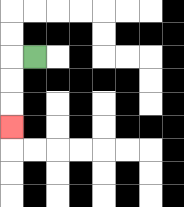{'start': '[1, 2]', 'end': '[0, 5]', 'path_directions': 'L,D,D,D', 'path_coordinates': '[[1, 2], [0, 2], [0, 3], [0, 4], [0, 5]]'}